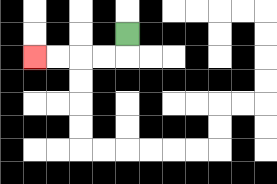{'start': '[5, 1]', 'end': '[1, 2]', 'path_directions': 'D,L,L,L,L', 'path_coordinates': '[[5, 1], [5, 2], [4, 2], [3, 2], [2, 2], [1, 2]]'}